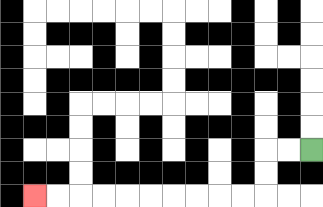{'start': '[13, 6]', 'end': '[1, 8]', 'path_directions': 'L,L,D,D,L,L,L,L,L,L,L,L,L,L', 'path_coordinates': '[[13, 6], [12, 6], [11, 6], [11, 7], [11, 8], [10, 8], [9, 8], [8, 8], [7, 8], [6, 8], [5, 8], [4, 8], [3, 8], [2, 8], [1, 8]]'}